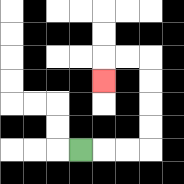{'start': '[3, 6]', 'end': '[4, 3]', 'path_directions': 'R,R,R,U,U,U,U,L,L,D', 'path_coordinates': '[[3, 6], [4, 6], [5, 6], [6, 6], [6, 5], [6, 4], [6, 3], [6, 2], [5, 2], [4, 2], [4, 3]]'}